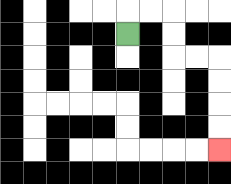{'start': '[5, 1]', 'end': '[9, 6]', 'path_directions': 'U,R,R,D,D,R,R,D,D,D,D', 'path_coordinates': '[[5, 1], [5, 0], [6, 0], [7, 0], [7, 1], [7, 2], [8, 2], [9, 2], [9, 3], [9, 4], [9, 5], [9, 6]]'}